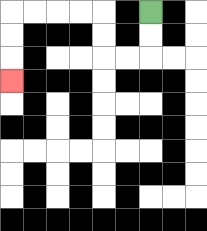{'start': '[6, 0]', 'end': '[0, 3]', 'path_directions': 'D,D,L,L,U,U,L,L,L,L,D,D,D', 'path_coordinates': '[[6, 0], [6, 1], [6, 2], [5, 2], [4, 2], [4, 1], [4, 0], [3, 0], [2, 0], [1, 0], [0, 0], [0, 1], [0, 2], [0, 3]]'}